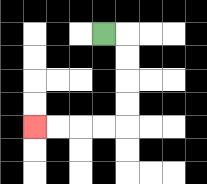{'start': '[4, 1]', 'end': '[1, 5]', 'path_directions': 'R,D,D,D,D,L,L,L,L', 'path_coordinates': '[[4, 1], [5, 1], [5, 2], [5, 3], [5, 4], [5, 5], [4, 5], [3, 5], [2, 5], [1, 5]]'}